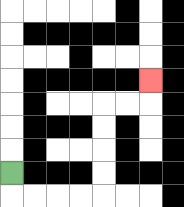{'start': '[0, 7]', 'end': '[6, 3]', 'path_directions': 'D,R,R,R,R,U,U,U,U,R,R,U', 'path_coordinates': '[[0, 7], [0, 8], [1, 8], [2, 8], [3, 8], [4, 8], [4, 7], [4, 6], [4, 5], [4, 4], [5, 4], [6, 4], [6, 3]]'}